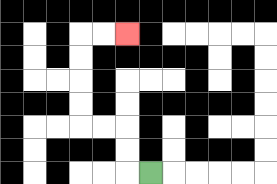{'start': '[6, 7]', 'end': '[5, 1]', 'path_directions': 'L,U,U,L,L,U,U,U,U,R,R', 'path_coordinates': '[[6, 7], [5, 7], [5, 6], [5, 5], [4, 5], [3, 5], [3, 4], [3, 3], [3, 2], [3, 1], [4, 1], [5, 1]]'}